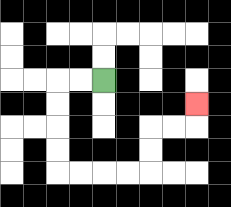{'start': '[4, 3]', 'end': '[8, 4]', 'path_directions': 'L,L,D,D,D,D,R,R,R,R,U,U,R,R,U', 'path_coordinates': '[[4, 3], [3, 3], [2, 3], [2, 4], [2, 5], [2, 6], [2, 7], [3, 7], [4, 7], [5, 7], [6, 7], [6, 6], [6, 5], [7, 5], [8, 5], [8, 4]]'}